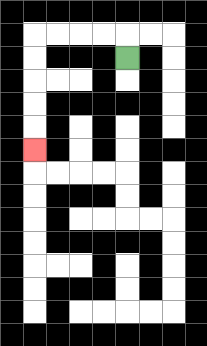{'start': '[5, 2]', 'end': '[1, 6]', 'path_directions': 'U,L,L,L,L,D,D,D,D,D', 'path_coordinates': '[[5, 2], [5, 1], [4, 1], [3, 1], [2, 1], [1, 1], [1, 2], [1, 3], [1, 4], [1, 5], [1, 6]]'}